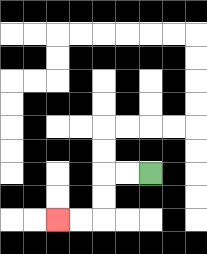{'start': '[6, 7]', 'end': '[2, 9]', 'path_directions': 'L,L,D,D,L,L', 'path_coordinates': '[[6, 7], [5, 7], [4, 7], [4, 8], [4, 9], [3, 9], [2, 9]]'}